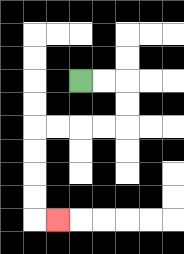{'start': '[3, 3]', 'end': '[2, 9]', 'path_directions': 'R,R,D,D,L,L,L,L,D,D,D,D,R', 'path_coordinates': '[[3, 3], [4, 3], [5, 3], [5, 4], [5, 5], [4, 5], [3, 5], [2, 5], [1, 5], [1, 6], [1, 7], [1, 8], [1, 9], [2, 9]]'}